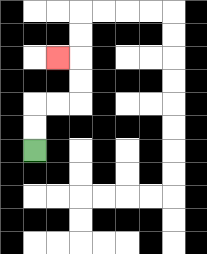{'start': '[1, 6]', 'end': '[2, 2]', 'path_directions': 'U,U,R,R,U,U,L', 'path_coordinates': '[[1, 6], [1, 5], [1, 4], [2, 4], [3, 4], [3, 3], [3, 2], [2, 2]]'}